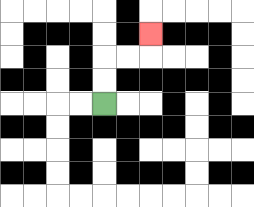{'start': '[4, 4]', 'end': '[6, 1]', 'path_directions': 'U,U,R,R,U', 'path_coordinates': '[[4, 4], [4, 3], [4, 2], [5, 2], [6, 2], [6, 1]]'}